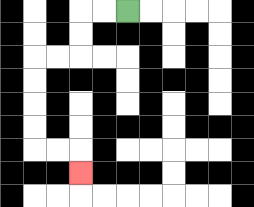{'start': '[5, 0]', 'end': '[3, 7]', 'path_directions': 'L,L,D,D,L,L,D,D,D,D,R,R,D', 'path_coordinates': '[[5, 0], [4, 0], [3, 0], [3, 1], [3, 2], [2, 2], [1, 2], [1, 3], [1, 4], [1, 5], [1, 6], [2, 6], [3, 6], [3, 7]]'}